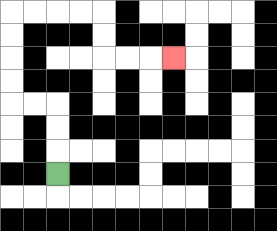{'start': '[2, 7]', 'end': '[7, 2]', 'path_directions': 'U,U,U,L,L,U,U,U,U,R,R,R,R,D,D,R,R,R', 'path_coordinates': '[[2, 7], [2, 6], [2, 5], [2, 4], [1, 4], [0, 4], [0, 3], [0, 2], [0, 1], [0, 0], [1, 0], [2, 0], [3, 0], [4, 0], [4, 1], [4, 2], [5, 2], [6, 2], [7, 2]]'}